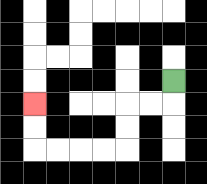{'start': '[7, 3]', 'end': '[1, 4]', 'path_directions': 'D,L,L,D,D,L,L,L,L,U,U', 'path_coordinates': '[[7, 3], [7, 4], [6, 4], [5, 4], [5, 5], [5, 6], [4, 6], [3, 6], [2, 6], [1, 6], [1, 5], [1, 4]]'}